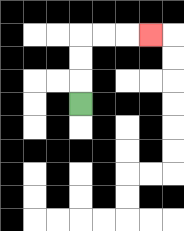{'start': '[3, 4]', 'end': '[6, 1]', 'path_directions': 'U,U,U,R,R,R', 'path_coordinates': '[[3, 4], [3, 3], [3, 2], [3, 1], [4, 1], [5, 1], [6, 1]]'}